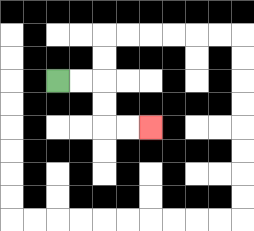{'start': '[2, 3]', 'end': '[6, 5]', 'path_directions': 'R,R,D,D,R,R', 'path_coordinates': '[[2, 3], [3, 3], [4, 3], [4, 4], [4, 5], [5, 5], [6, 5]]'}